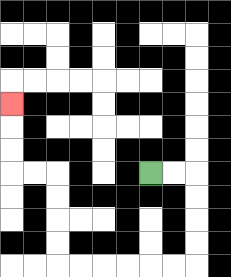{'start': '[6, 7]', 'end': '[0, 4]', 'path_directions': 'R,R,D,D,D,D,L,L,L,L,L,L,U,U,U,U,L,L,U,U,U', 'path_coordinates': '[[6, 7], [7, 7], [8, 7], [8, 8], [8, 9], [8, 10], [8, 11], [7, 11], [6, 11], [5, 11], [4, 11], [3, 11], [2, 11], [2, 10], [2, 9], [2, 8], [2, 7], [1, 7], [0, 7], [0, 6], [0, 5], [0, 4]]'}